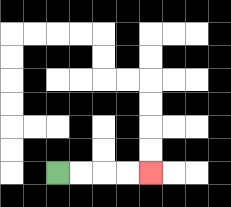{'start': '[2, 7]', 'end': '[6, 7]', 'path_directions': 'R,R,R,R', 'path_coordinates': '[[2, 7], [3, 7], [4, 7], [5, 7], [6, 7]]'}